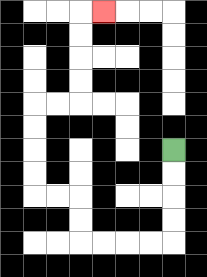{'start': '[7, 6]', 'end': '[4, 0]', 'path_directions': 'D,D,D,D,L,L,L,L,U,U,L,L,U,U,U,U,R,R,U,U,U,U,R', 'path_coordinates': '[[7, 6], [7, 7], [7, 8], [7, 9], [7, 10], [6, 10], [5, 10], [4, 10], [3, 10], [3, 9], [3, 8], [2, 8], [1, 8], [1, 7], [1, 6], [1, 5], [1, 4], [2, 4], [3, 4], [3, 3], [3, 2], [3, 1], [3, 0], [4, 0]]'}